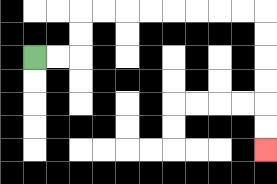{'start': '[1, 2]', 'end': '[11, 6]', 'path_directions': 'R,R,U,U,R,R,R,R,R,R,R,R,D,D,D,D,D,D', 'path_coordinates': '[[1, 2], [2, 2], [3, 2], [3, 1], [3, 0], [4, 0], [5, 0], [6, 0], [7, 0], [8, 0], [9, 0], [10, 0], [11, 0], [11, 1], [11, 2], [11, 3], [11, 4], [11, 5], [11, 6]]'}